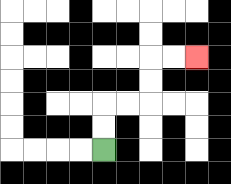{'start': '[4, 6]', 'end': '[8, 2]', 'path_directions': 'U,U,R,R,U,U,R,R', 'path_coordinates': '[[4, 6], [4, 5], [4, 4], [5, 4], [6, 4], [6, 3], [6, 2], [7, 2], [8, 2]]'}